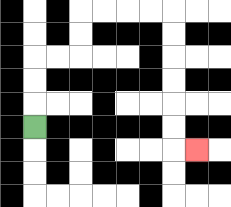{'start': '[1, 5]', 'end': '[8, 6]', 'path_directions': 'U,U,U,R,R,U,U,R,R,R,R,D,D,D,D,D,D,R', 'path_coordinates': '[[1, 5], [1, 4], [1, 3], [1, 2], [2, 2], [3, 2], [3, 1], [3, 0], [4, 0], [5, 0], [6, 0], [7, 0], [7, 1], [7, 2], [7, 3], [7, 4], [7, 5], [7, 6], [8, 6]]'}